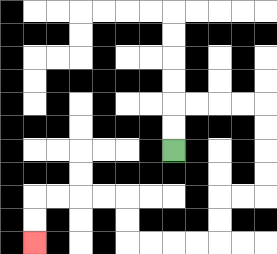{'start': '[7, 6]', 'end': '[1, 10]', 'path_directions': 'U,U,R,R,R,R,D,D,D,D,L,L,D,D,L,L,L,L,U,U,L,L,L,L,D,D', 'path_coordinates': '[[7, 6], [7, 5], [7, 4], [8, 4], [9, 4], [10, 4], [11, 4], [11, 5], [11, 6], [11, 7], [11, 8], [10, 8], [9, 8], [9, 9], [9, 10], [8, 10], [7, 10], [6, 10], [5, 10], [5, 9], [5, 8], [4, 8], [3, 8], [2, 8], [1, 8], [1, 9], [1, 10]]'}